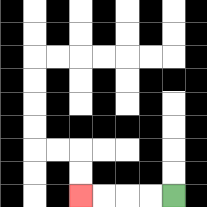{'start': '[7, 8]', 'end': '[3, 8]', 'path_directions': 'L,L,L,L', 'path_coordinates': '[[7, 8], [6, 8], [5, 8], [4, 8], [3, 8]]'}